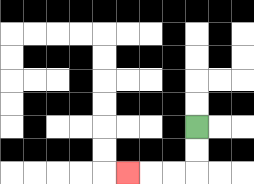{'start': '[8, 5]', 'end': '[5, 7]', 'path_directions': 'D,D,L,L,L', 'path_coordinates': '[[8, 5], [8, 6], [8, 7], [7, 7], [6, 7], [5, 7]]'}